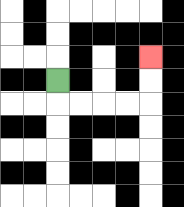{'start': '[2, 3]', 'end': '[6, 2]', 'path_directions': 'D,R,R,R,R,U,U', 'path_coordinates': '[[2, 3], [2, 4], [3, 4], [4, 4], [5, 4], [6, 4], [6, 3], [6, 2]]'}